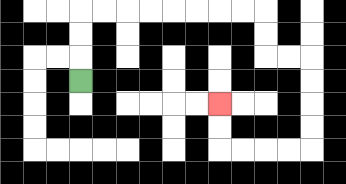{'start': '[3, 3]', 'end': '[9, 4]', 'path_directions': 'U,U,U,R,R,R,R,R,R,R,R,D,D,R,R,D,D,D,D,L,L,L,L,U,U', 'path_coordinates': '[[3, 3], [3, 2], [3, 1], [3, 0], [4, 0], [5, 0], [6, 0], [7, 0], [8, 0], [9, 0], [10, 0], [11, 0], [11, 1], [11, 2], [12, 2], [13, 2], [13, 3], [13, 4], [13, 5], [13, 6], [12, 6], [11, 6], [10, 6], [9, 6], [9, 5], [9, 4]]'}